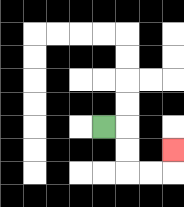{'start': '[4, 5]', 'end': '[7, 6]', 'path_directions': 'R,D,D,R,R,U', 'path_coordinates': '[[4, 5], [5, 5], [5, 6], [5, 7], [6, 7], [7, 7], [7, 6]]'}